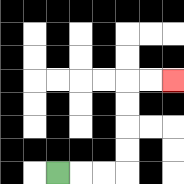{'start': '[2, 7]', 'end': '[7, 3]', 'path_directions': 'R,R,R,U,U,U,U,R,R', 'path_coordinates': '[[2, 7], [3, 7], [4, 7], [5, 7], [5, 6], [5, 5], [5, 4], [5, 3], [6, 3], [7, 3]]'}